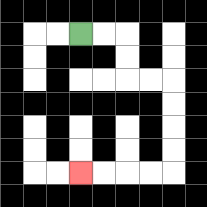{'start': '[3, 1]', 'end': '[3, 7]', 'path_directions': 'R,R,D,D,R,R,D,D,D,D,L,L,L,L', 'path_coordinates': '[[3, 1], [4, 1], [5, 1], [5, 2], [5, 3], [6, 3], [7, 3], [7, 4], [7, 5], [7, 6], [7, 7], [6, 7], [5, 7], [4, 7], [3, 7]]'}